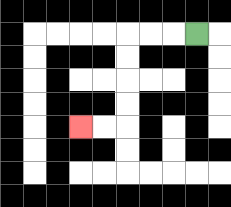{'start': '[8, 1]', 'end': '[3, 5]', 'path_directions': 'L,L,L,D,D,D,D,L,L', 'path_coordinates': '[[8, 1], [7, 1], [6, 1], [5, 1], [5, 2], [5, 3], [5, 4], [5, 5], [4, 5], [3, 5]]'}